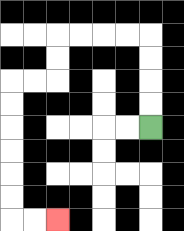{'start': '[6, 5]', 'end': '[2, 9]', 'path_directions': 'U,U,U,U,L,L,L,L,D,D,L,L,D,D,D,D,D,D,R,R', 'path_coordinates': '[[6, 5], [6, 4], [6, 3], [6, 2], [6, 1], [5, 1], [4, 1], [3, 1], [2, 1], [2, 2], [2, 3], [1, 3], [0, 3], [0, 4], [0, 5], [0, 6], [0, 7], [0, 8], [0, 9], [1, 9], [2, 9]]'}